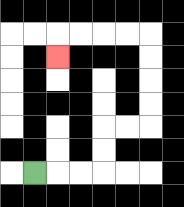{'start': '[1, 7]', 'end': '[2, 2]', 'path_directions': 'R,R,R,U,U,R,R,U,U,U,U,L,L,L,L,D', 'path_coordinates': '[[1, 7], [2, 7], [3, 7], [4, 7], [4, 6], [4, 5], [5, 5], [6, 5], [6, 4], [6, 3], [6, 2], [6, 1], [5, 1], [4, 1], [3, 1], [2, 1], [2, 2]]'}